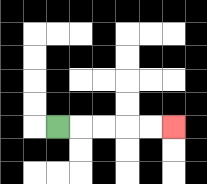{'start': '[2, 5]', 'end': '[7, 5]', 'path_directions': 'R,R,R,R,R', 'path_coordinates': '[[2, 5], [3, 5], [4, 5], [5, 5], [6, 5], [7, 5]]'}